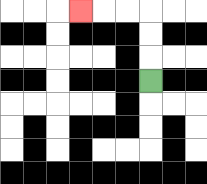{'start': '[6, 3]', 'end': '[3, 0]', 'path_directions': 'U,U,U,L,L,L', 'path_coordinates': '[[6, 3], [6, 2], [6, 1], [6, 0], [5, 0], [4, 0], [3, 0]]'}